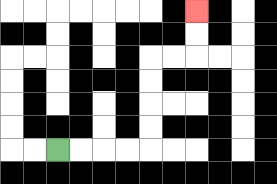{'start': '[2, 6]', 'end': '[8, 0]', 'path_directions': 'R,R,R,R,U,U,U,U,R,R,U,U', 'path_coordinates': '[[2, 6], [3, 6], [4, 6], [5, 6], [6, 6], [6, 5], [6, 4], [6, 3], [6, 2], [7, 2], [8, 2], [8, 1], [8, 0]]'}